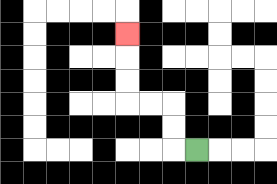{'start': '[8, 6]', 'end': '[5, 1]', 'path_directions': 'L,U,U,L,L,U,U,U', 'path_coordinates': '[[8, 6], [7, 6], [7, 5], [7, 4], [6, 4], [5, 4], [5, 3], [5, 2], [5, 1]]'}